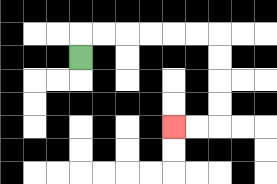{'start': '[3, 2]', 'end': '[7, 5]', 'path_directions': 'U,R,R,R,R,R,R,D,D,D,D,L,L', 'path_coordinates': '[[3, 2], [3, 1], [4, 1], [5, 1], [6, 1], [7, 1], [8, 1], [9, 1], [9, 2], [9, 3], [9, 4], [9, 5], [8, 5], [7, 5]]'}